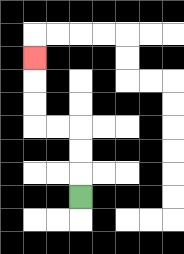{'start': '[3, 8]', 'end': '[1, 2]', 'path_directions': 'U,U,U,L,L,U,U,U', 'path_coordinates': '[[3, 8], [3, 7], [3, 6], [3, 5], [2, 5], [1, 5], [1, 4], [1, 3], [1, 2]]'}